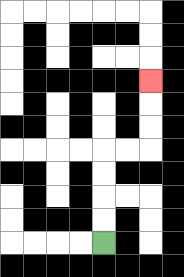{'start': '[4, 10]', 'end': '[6, 3]', 'path_directions': 'U,U,U,U,R,R,U,U,U', 'path_coordinates': '[[4, 10], [4, 9], [4, 8], [4, 7], [4, 6], [5, 6], [6, 6], [6, 5], [6, 4], [6, 3]]'}